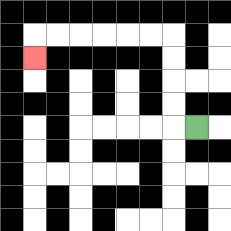{'start': '[8, 5]', 'end': '[1, 2]', 'path_directions': 'L,U,U,U,U,L,L,L,L,L,L,D', 'path_coordinates': '[[8, 5], [7, 5], [7, 4], [7, 3], [7, 2], [7, 1], [6, 1], [5, 1], [4, 1], [3, 1], [2, 1], [1, 1], [1, 2]]'}